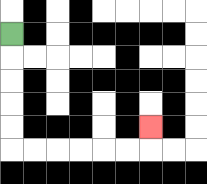{'start': '[0, 1]', 'end': '[6, 5]', 'path_directions': 'D,D,D,D,D,R,R,R,R,R,R,U', 'path_coordinates': '[[0, 1], [0, 2], [0, 3], [0, 4], [0, 5], [0, 6], [1, 6], [2, 6], [3, 6], [4, 6], [5, 6], [6, 6], [6, 5]]'}